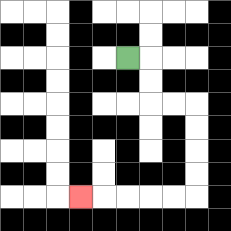{'start': '[5, 2]', 'end': '[3, 8]', 'path_directions': 'R,D,D,R,R,D,D,D,D,L,L,L,L,L', 'path_coordinates': '[[5, 2], [6, 2], [6, 3], [6, 4], [7, 4], [8, 4], [8, 5], [8, 6], [8, 7], [8, 8], [7, 8], [6, 8], [5, 8], [4, 8], [3, 8]]'}